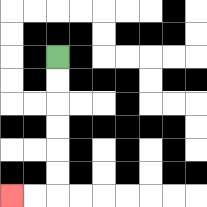{'start': '[2, 2]', 'end': '[0, 8]', 'path_directions': 'D,D,D,D,D,D,L,L', 'path_coordinates': '[[2, 2], [2, 3], [2, 4], [2, 5], [2, 6], [2, 7], [2, 8], [1, 8], [0, 8]]'}